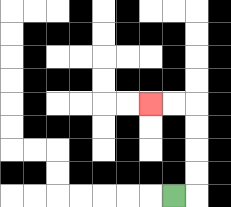{'start': '[7, 8]', 'end': '[6, 4]', 'path_directions': 'R,U,U,U,U,L,L', 'path_coordinates': '[[7, 8], [8, 8], [8, 7], [8, 6], [8, 5], [8, 4], [7, 4], [6, 4]]'}